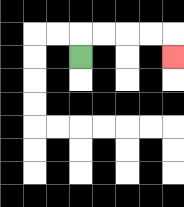{'start': '[3, 2]', 'end': '[7, 2]', 'path_directions': 'U,R,R,R,R,D', 'path_coordinates': '[[3, 2], [3, 1], [4, 1], [5, 1], [6, 1], [7, 1], [7, 2]]'}